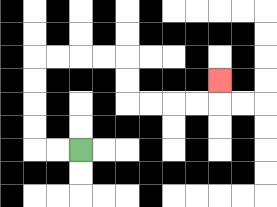{'start': '[3, 6]', 'end': '[9, 3]', 'path_directions': 'L,L,U,U,U,U,R,R,R,R,D,D,R,R,R,R,U', 'path_coordinates': '[[3, 6], [2, 6], [1, 6], [1, 5], [1, 4], [1, 3], [1, 2], [2, 2], [3, 2], [4, 2], [5, 2], [5, 3], [5, 4], [6, 4], [7, 4], [8, 4], [9, 4], [9, 3]]'}